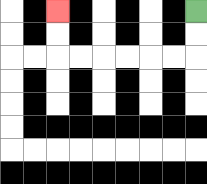{'start': '[8, 0]', 'end': '[2, 0]', 'path_directions': 'D,D,L,L,L,L,L,L,U,U', 'path_coordinates': '[[8, 0], [8, 1], [8, 2], [7, 2], [6, 2], [5, 2], [4, 2], [3, 2], [2, 2], [2, 1], [2, 0]]'}